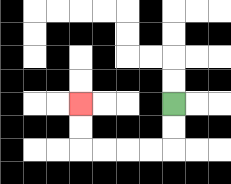{'start': '[7, 4]', 'end': '[3, 4]', 'path_directions': 'D,D,L,L,L,L,U,U', 'path_coordinates': '[[7, 4], [7, 5], [7, 6], [6, 6], [5, 6], [4, 6], [3, 6], [3, 5], [3, 4]]'}